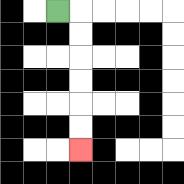{'start': '[2, 0]', 'end': '[3, 6]', 'path_directions': 'R,D,D,D,D,D,D', 'path_coordinates': '[[2, 0], [3, 0], [3, 1], [3, 2], [3, 3], [3, 4], [3, 5], [3, 6]]'}